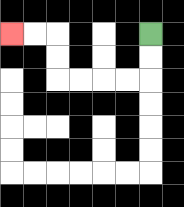{'start': '[6, 1]', 'end': '[0, 1]', 'path_directions': 'D,D,L,L,L,L,U,U,L,L', 'path_coordinates': '[[6, 1], [6, 2], [6, 3], [5, 3], [4, 3], [3, 3], [2, 3], [2, 2], [2, 1], [1, 1], [0, 1]]'}